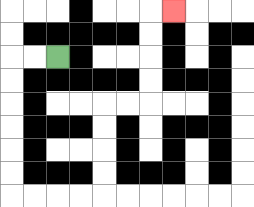{'start': '[2, 2]', 'end': '[7, 0]', 'path_directions': 'L,L,D,D,D,D,D,D,R,R,R,R,U,U,U,U,R,R,U,U,U,U,R', 'path_coordinates': '[[2, 2], [1, 2], [0, 2], [0, 3], [0, 4], [0, 5], [0, 6], [0, 7], [0, 8], [1, 8], [2, 8], [3, 8], [4, 8], [4, 7], [4, 6], [4, 5], [4, 4], [5, 4], [6, 4], [6, 3], [6, 2], [6, 1], [6, 0], [7, 0]]'}